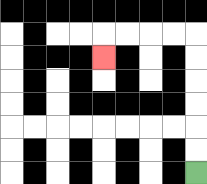{'start': '[8, 7]', 'end': '[4, 2]', 'path_directions': 'U,U,U,U,U,U,L,L,L,L,D', 'path_coordinates': '[[8, 7], [8, 6], [8, 5], [8, 4], [8, 3], [8, 2], [8, 1], [7, 1], [6, 1], [5, 1], [4, 1], [4, 2]]'}